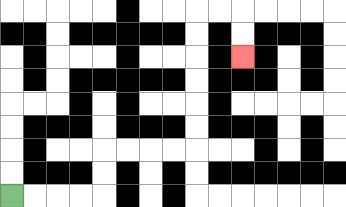{'start': '[0, 8]', 'end': '[10, 2]', 'path_directions': 'R,R,R,R,U,U,R,R,R,R,U,U,U,U,U,U,R,R,D,D', 'path_coordinates': '[[0, 8], [1, 8], [2, 8], [3, 8], [4, 8], [4, 7], [4, 6], [5, 6], [6, 6], [7, 6], [8, 6], [8, 5], [8, 4], [8, 3], [8, 2], [8, 1], [8, 0], [9, 0], [10, 0], [10, 1], [10, 2]]'}